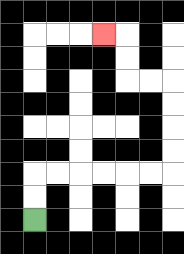{'start': '[1, 9]', 'end': '[4, 1]', 'path_directions': 'U,U,R,R,R,R,R,R,U,U,U,U,L,L,U,U,L', 'path_coordinates': '[[1, 9], [1, 8], [1, 7], [2, 7], [3, 7], [4, 7], [5, 7], [6, 7], [7, 7], [7, 6], [7, 5], [7, 4], [7, 3], [6, 3], [5, 3], [5, 2], [5, 1], [4, 1]]'}